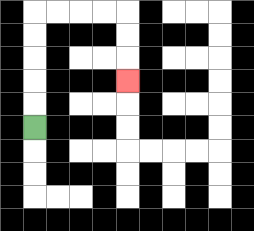{'start': '[1, 5]', 'end': '[5, 3]', 'path_directions': 'U,U,U,U,U,R,R,R,R,D,D,D', 'path_coordinates': '[[1, 5], [1, 4], [1, 3], [1, 2], [1, 1], [1, 0], [2, 0], [3, 0], [4, 0], [5, 0], [5, 1], [5, 2], [5, 3]]'}